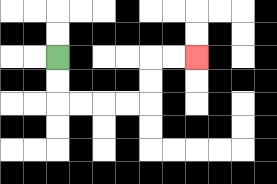{'start': '[2, 2]', 'end': '[8, 2]', 'path_directions': 'D,D,R,R,R,R,U,U,R,R', 'path_coordinates': '[[2, 2], [2, 3], [2, 4], [3, 4], [4, 4], [5, 4], [6, 4], [6, 3], [6, 2], [7, 2], [8, 2]]'}